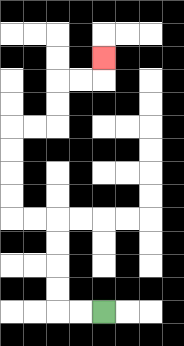{'start': '[4, 13]', 'end': '[4, 2]', 'path_directions': 'L,L,U,U,U,U,L,L,U,U,U,U,R,R,U,U,R,R,U', 'path_coordinates': '[[4, 13], [3, 13], [2, 13], [2, 12], [2, 11], [2, 10], [2, 9], [1, 9], [0, 9], [0, 8], [0, 7], [0, 6], [0, 5], [1, 5], [2, 5], [2, 4], [2, 3], [3, 3], [4, 3], [4, 2]]'}